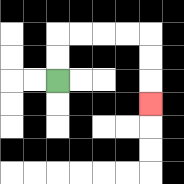{'start': '[2, 3]', 'end': '[6, 4]', 'path_directions': 'U,U,R,R,R,R,D,D,D', 'path_coordinates': '[[2, 3], [2, 2], [2, 1], [3, 1], [4, 1], [5, 1], [6, 1], [6, 2], [6, 3], [6, 4]]'}